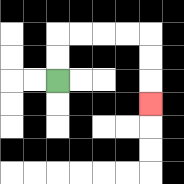{'start': '[2, 3]', 'end': '[6, 4]', 'path_directions': 'U,U,R,R,R,R,D,D,D', 'path_coordinates': '[[2, 3], [2, 2], [2, 1], [3, 1], [4, 1], [5, 1], [6, 1], [6, 2], [6, 3], [6, 4]]'}